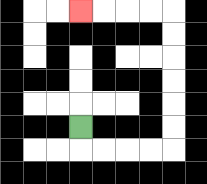{'start': '[3, 5]', 'end': '[3, 0]', 'path_directions': 'D,R,R,R,R,U,U,U,U,U,U,L,L,L,L', 'path_coordinates': '[[3, 5], [3, 6], [4, 6], [5, 6], [6, 6], [7, 6], [7, 5], [7, 4], [7, 3], [7, 2], [7, 1], [7, 0], [6, 0], [5, 0], [4, 0], [3, 0]]'}